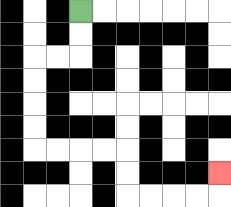{'start': '[3, 0]', 'end': '[9, 7]', 'path_directions': 'D,D,L,L,D,D,D,D,R,R,R,R,D,D,R,R,R,R,U', 'path_coordinates': '[[3, 0], [3, 1], [3, 2], [2, 2], [1, 2], [1, 3], [1, 4], [1, 5], [1, 6], [2, 6], [3, 6], [4, 6], [5, 6], [5, 7], [5, 8], [6, 8], [7, 8], [8, 8], [9, 8], [9, 7]]'}